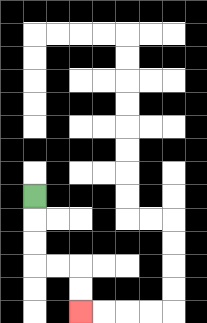{'start': '[1, 8]', 'end': '[3, 13]', 'path_directions': 'D,D,D,R,R,D,D', 'path_coordinates': '[[1, 8], [1, 9], [1, 10], [1, 11], [2, 11], [3, 11], [3, 12], [3, 13]]'}